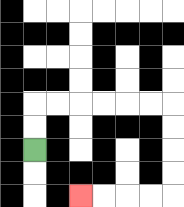{'start': '[1, 6]', 'end': '[3, 8]', 'path_directions': 'U,U,R,R,R,R,R,R,D,D,D,D,L,L,L,L', 'path_coordinates': '[[1, 6], [1, 5], [1, 4], [2, 4], [3, 4], [4, 4], [5, 4], [6, 4], [7, 4], [7, 5], [7, 6], [7, 7], [7, 8], [6, 8], [5, 8], [4, 8], [3, 8]]'}